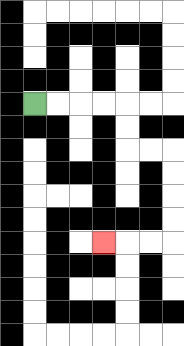{'start': '[1, 4]', 'end': '[4, 10]', 'path_directions': 'R,R,R,R,D,D,R,R,D,D,D,D,L,L,L', 'path_coordinates': '[[1, 4], [2, 4], [3, 4], [4, 4], [5, 4], [5, 5], [5, 6], [6, 6], [7, 6], [7, 7], [7, 8], [7, 9], [7, 10], [6, 10], [5, 10], [4, 10]]'}